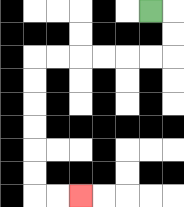{'start': '[6, 0]', 'end': '[3, 8]', 'path_directions': 'R,D,D,L,L,L,L,L,L,D,D,D,D,D,D,R,R', 'path_coordinates': '[[6, 0], [7, 0], [7, 1], [7, 2], [6, 2], [5, 2], [4, 2], [3, 2], [2, 2], [1, 2], [1, 3], [1, 4], [1, 5], [1, 6], [1, 7], [1, 8], [2, 8], [3, 8]]'}